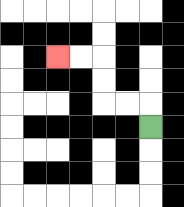{'start': '[6, 5]', 'end': '[2, 2]', 'path_directions': 'U,L,L,U,U,L,L', 'path_coordinates': '[[6, 5], [6, 4], [5, 4], [4, 4], [4, 3], [4, 2], [3, 2], [2, 2]]'}